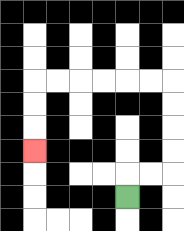{'start': '[5, 8]', 'end': '[1, 6]', 'path_directions': 'U,R,R,U,U,U,U,L,L,L,L,L,L,D,D,D', 'path_coordinates': '[[5, 8], [5, 7], [6, 7], [7, 7], [7, 6], [7, 5], [7, 4], [7, 3], [6, 3], [5, 3], [4, 3], [3, 3], [2, 3], [1, 3], [1, 4], [1, 5], [1, 6]]'}